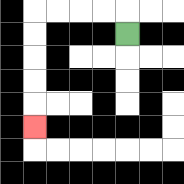{'start': '[5, 1]', 'end': '[1, 5]', 'path_directions': 'U,L,L,L,L,D,D,D,D,D', 'path_coordinates': '[[5, 1], [5, 0], [4, 0], [3, 0], [2, 0], [1, 0], [1, 1], [1, 2], [1, 3], [1, 4], [1, 5]]'}